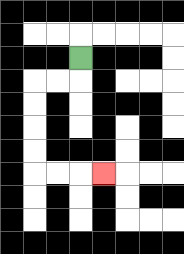{'start': '[3, 2]', 'end': '[4, 7]', 'path_directions': 'D,L,L,D,D,D,D,R,R,R', 'path_coordinates': '[[3, 2], [3, 3], [2, 3], [1, 3], [1, 4], [1, 5], [1, 6], [1, 7], [2, 7], [3, 7], [4, 7]]'}